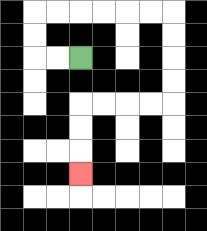{'start': '[3, 2]', 'end': '[3, 7]', 'path_directions': 'L,L,U,U,R,R,R,R,R,R,D,D,D,D,L,L,L,L,D,D,D', 'path_coordinates': '[[3, 2], [2, 2], [1, 2], [1, 1], [1, 0], [2, 0], [3, 0], [4, 0], [5, 0], [6, 0], [7, 0], [7, 1], [7, 2], [7, 3], [7, 4], [6, 4], [5, 4], [4, 4], [3, 4], [3, 5], [3, 6], [3, 7]]'}